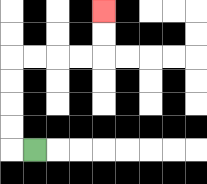{'start': '[1, 6]', 'end': '[4, 0]', 'path_directions': 'L,U,U,U,U,R,R,R,R,U,U', 'path_coordinates': '[[1, 6], [0, 6], [0, 5], [0, 4], [0, 3], [0, 2], [1, 2], [2, 2], [3, 2], [4, 2], [4, 1], [4, 0]]'}